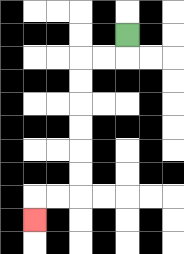{'start': '[5, 1]', 'end': '[1, 9]', 'path_directions': 'D,L,L,D,D,D,D,D,D,L,L,D', 'path_coordinates': '[[5, 1], [5, 2], [4, 2], [3, 2], [3, 3], [3, 4], [3, 5], [3, 6], [3, 7], [3, 8], [2, 8], [1, 8], [1, 9]]'}